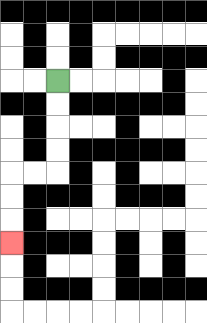{'start': '[2, 3]', 'end': '[0, 10]', 'path_directions': 'D,D,D,D,L,L,D,D,D', 'path_coordinates': '[[2, 3], [2, 4], [2, 5], [2, 6], [2, 7], [1, 7], [0, 7], [0, 8], [0, 9], [0, 10]]'}